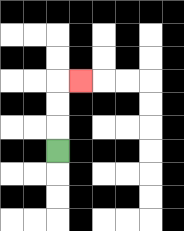{'start': '[2, 6]', 'end': '[3, 3]', 'path_directions': 'U,U,U,R', 'path_coordinates': '[[2, 6], [2, 5], [2, 4], [2, 3], [3, 3]]'}